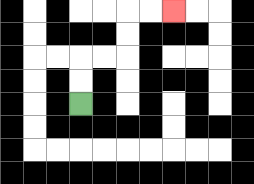{'start': '[3, 4]', 'end': '[7, 0]', 'path_directions': 'U,U,R,R,U,U,R,R', 'path_coordinates': '[[3, 4], [3, 3], [3, 2], [4, 2], [5, 2], [5, 1], [5, 0], [6, 0], [7, 0]]'}